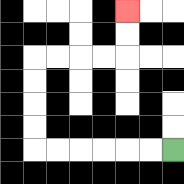{'start': '[7, 6]', 'end': '[5, 0]', 'path_directions': 'L,L,L,L,L,L,U,U,U,U,R,R,R,R,U,U', 'path_coordinates': '[[7, 6], [6, 6], [5, 6], [4, 6], [3, 6], [2, 6], [1, 6], [1, 5], [1, 4], [1, 3], [1, 2], [2, 2], [3, 2], [4, 2], [5, 2], [5, 1], [5, 0]]'}